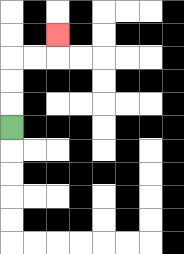{'start': '[0, 5]', 'end': '[2, 1]', 'path_directions': 'U,U,U,R,R,U', 'path_coordinates': '[[0, 5], [0, 4], [0, 3], [0, 2], [1, 2], [2, 2], [2, 1]]'}